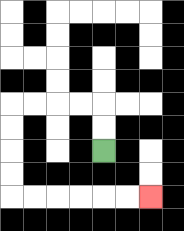{'start': '[4, 6]', 'end': '[6, 8]', 'path_directions': 'U,U,L,L,L,L,D,D,D,D,R,R,R,R,R,R', 'path_coordinates': '[[4, 6], [4, 5], [4, 4], [3, 4], [2, 4], [1, 4], [0, 4], [0, 5], [0, 6], [0, 7], [0, 8], [1, 8], [2, 8], [3, 8], [4, 8], [5, 8], [6, 8]]'}